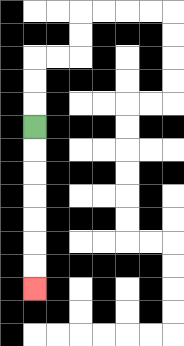{'start': '[1, 5]', 'end': '[1, 12]', 'path_directions': 'D,D,D,D,D,D,D', 'path_coordinates': '[[1, 5], [1, 6], [1, 7], [1, 8], [1, 9], [1, 10], [1, 11], [1, 12]]'}